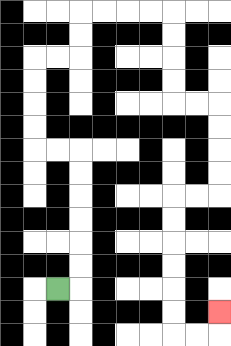{'start': '[2, 12]', 'end': '[9, 13]', 'path_directions': 'R,U,U,U,U,U,U,L,L,U,U,U,U,R,R,U,U,R,R,R,R,D,D,D,D,R,R,D,D,D,D,L,L,D,D,D,D,D,D,R,R,U', 'path_coordinates': '[[2, 12], [3, 12], [3, 11], [3, 10], [3, 9], [3, 8], [3, 7], [3, 6], [2, 6], [1, 6], [1, 5], [1, 4], [1, 3], [1, 2], [2, 2], [3, 2], [3, 1], [3, 0], [4, 0], [5, 0], [6, 0], [7, 0], [7, 1], [7, 2], [7, 3], [7, 4], [8, 4], [9, 4], [9, 5], [9, 6], [9, 7], [9, 8], [8, 8], [7, 8], [7, 9], [7, 10], [7, 11], [7, 12], [7, 13], [7, 14], [8, 14], [9, 14], [9, 13]]'}